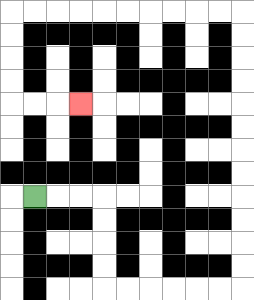{'start': '[1, 8]', 'end': '[3, 4]', 'path_directions': 'R,R,R,D,D,D,D,R,R,R,R,R,R,U,U,U,U,U,U,U,U,U,U,U,U,L,L,L,L,L,L,L,L,L,L,D,D,D,D,R,R,R', 'path_coordinates': '[[1, 8], [2, 8], [3, 8], [4, 8], [4, 9], [4, 10], [4, 11], [4, 12], [5, 12], [6, 12], [7, 12], [8, 12], [9, 12], [10, 12], [10, 11], [10, 10], [10, 9], [10, 8], [10, 7], [10, 6], [10, 5], [10, 4], [10, 3], [10, 2], [10, 1], [10, 0], [9, 0], [8, 0], [7, 0], [6, 0], [5, 0], [4, 0], [3, 0], [2, 0], [1, 0], [0, 0], [0, 1], [0, 2], [0, 3], [0, 4], [1, 4], [2, 4], [3, 4]]'}